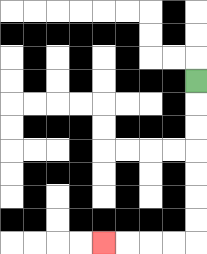{'start': '[8, 3]', 'end': '[4, 10]', 'path_directions': 'D,D,D,D,D,D,D,L,L,L,L', 'path_coordinates': '[[8, 3], [8, 4], [8, 5], [8, 6], [8, 7], [8, 8], [8, 9], [8, 10], [7, 10], [6, 10], [5, 10], [4, 10]]'}